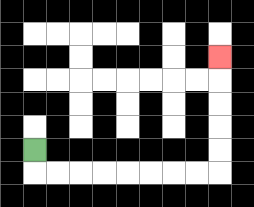{'start': '[1, 6]', 'end': '[9, 2]', 'path_directions': 'D,R,R,R,R,R,R,R,R,U,U,U,U,U', 'path_coordinates': '[[1, 6], [1, 7], [2, 7], [3, 7], [4, 7], [5, 7], [6, 7], [7, 7], [8, 7], [9, 7], [9, 6], [9, 5], [9, 4], [9, 3], [9, 2]]'}